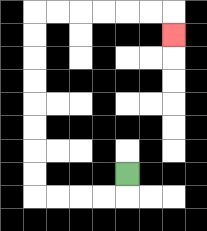{'start': '[5, 7]', 'end': '[7, 1]', 'path_directions': 'D,L,L,L,L,U,U,U,U,U,U,U,U,R,R,R,R,R,R,D', 'path_coordinates': '[[5, 7], [5, 8], [4, 8], [3, 8], [2, 8], [1, 8], [1, 7], [1, 6], [1, 5], [1, 4], [1, 3], [1, 2], [1, 1], [1, 0], [2, 0], [3, 0], [4, 0], [5, 0], [6, 0], [7, 0], [7, 1]]'}